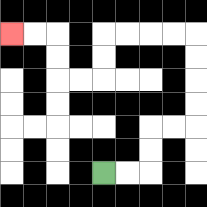{'start': '[4, 7]', 'end': '[0, 1]', 'path_directions': 'R,R,U,U,R,R,U,U,U,U,L,L,L,L,D,D,L,L,U,U,L,L', 'path_coordinates': '[[4, 7], [5, 7], [6, 7], [6, 6], [6, 5], [7, 5], [8, 5], [8, 4], [8, 3], [8, 2], [8, 1], [7, 1], [6, 1], [5, 1], [4, 1], [4, 2], [4, 3], [3, 3], [2, 3], [2, 2], [2, 1], [1, 1], [0, 1]]'}